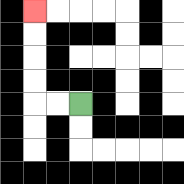{'start': '[3, 4]', 'end': '[1, 0]', 'path_directions': 'L,L,U,U,U,U', 'path_coordinates': '[[3, 4], [2, 4], [1, 4], [1, 3], [1, 2], [1, 1], [1, 0]]'}